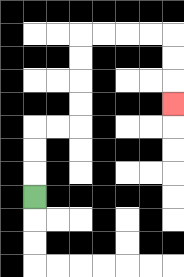{'start': '[1, 8]', 'end': '[7, 4]', 'path_directions': 'U,U,U,R,R,U,U,U,U,R,R,R,R,D,D,D', 'path_coordinates': '[[1, 8], [1, 7], [1, 6], [1, 5], [2, 5], [3, 5], [3, 4], [3, 3], [3, 2], [3, 1], [4, 1], [5, 1], [6, 1], [7, 1], [7, 2], [7, 3], [7, 4]]'}